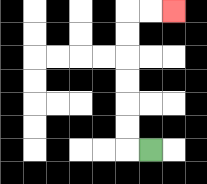{'start': '[6, 6]', 'end': '[7, 0]', 'path_directions': 'L,U,U,U,U,U,U,R,R', 'path_coordinates': '[[6, 6], [5, 6], [5, 5], [5, 4], [5, 3], [5, 2], [5, 1], [5, 0], [6, 0], [7, 0]]'}